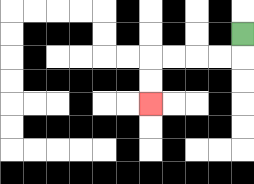{'start': '[10, 1]', 'end': '[6, 4]', 'path_directions': 'D,L,L,L,L,D,D', 'path_coordinates': '[[10, 1], [10, 2], [9, 2], [8, 2], [7, 2], [6, 2], [6, 3], [6, 4]]'}